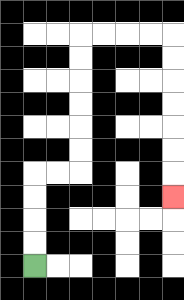{'start': '[1, 11]', 'end': '[7, 8]', 'path_directions': 'U,U,U,U,R,R,U,U,U,U,U,U,R,R,R,R,D,D,D,D,D,D,D', 'path_coordinates': '[[1, 11], [1, 10], [1, 9], [1, 8], [1, 7], [2, 7], [3, 7], [3, 6], [3, 5], [3, 4], [3, 3], [3, 2], [3, 1], [4, 1], [5, 1], [6, 1], [7, 1], [7, 2], [7, 3], [7, 4], [7, 5], [7, 6], [7, 7], [7, 8]]'}